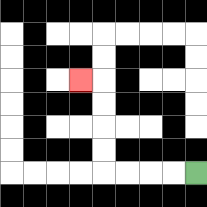{'start': '[8, 7]', 'end': '[3, 3]', 'path_directions': 'L,L,L,L,U,U,U,U,L', 'path_coordinates': '[[8, 7], [7, 7], [6, 7], [5, 7], [4, 7], [4, 6], [4, 5], [4, 4], [4, 3], [3, 3]]'}